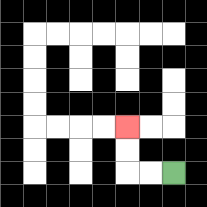{'start': '[7, 7]', 'end': '[5, 5]', 'path_directions': 'L,L,U,U', 'path_coordinates': '[[7, 7], [6, 7], [5, 7], [5, 6], [5, 5]]'}